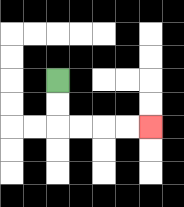{'start': '[2, 3]', 'end': '[6, 5]', 'path_directions': 'D,D,R,R,R,R', 'path_coordinates': '[[2, 3], [2, 4], [2, 5], [3, 5], [4, 5], [5, 5], [6, 5]]'}